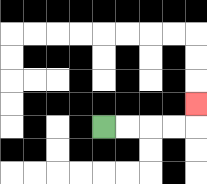{'start': '[4, 5]', 'end': '[8, 4]', 'path_directions': 'R,R,R,R,U', 'path_coordinates': '[[4, 5], [5, 5], [6, 5], [7, 5], [8, 5], [8, 4]]'}